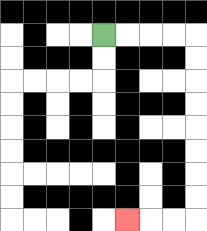{'start': '[4, 1]', 'end': '[5, 9]', 'path_directions': 'R,R,R,R,D,D,D,D,D,D,D,D,L,L,L', 'path_coordinates': '[[4, 1], [5, 1], [6, 1], [7, 1], [8, 1], [8, 2], [8, 3], [8, 4], [8, 5], [8, 6], [8, 7], [8, 8], [8, 9], [7, 9], [6, 9], [5, 9]]'}